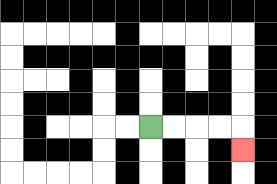{'start': '[6, 5]', 'end': '[10, 6]', 'path_directions': 'R,R,R,R,D', 'path_coordinates': '[[6, 5], [7, 5], [8, 5], [9, 5], [10, 5], [10, 6]]'}